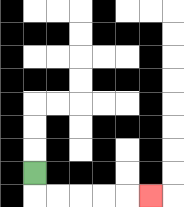{'start': '[1, 7]', 'end': '[6, 8]', 'path_directions': 'D,R,R,R,R,R', 'path_coordinates': '[[1, 7], [1, 8], [2, 8], [3, 8], [4, 8], [5, 8], [6, 8]]'}